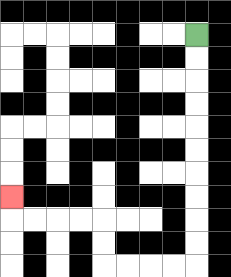{'start': '[8, 1]', 'end': '[0, 8]', 'path_directions': 'D,D,D,D,D,D,D,D,D,D,L,L,L,L,U,U,L,L,L,L,U', 'path_coordinates': '[[8, 1], [8, 2], [8, 3], [8, 4], [8, 5], [8, 6], [8, 7], [8, 8], [8, 9], [8, 10], [8, 11], [7, 11], [6, 11], [5, 11], [4, 11], [4, 10], [4, 9], [3, 9], [2, 9], [1, 9], [0, 9], [0, 8]]'}